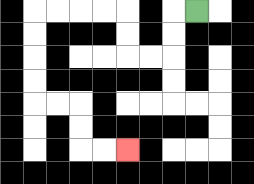{'start': '[8, 0]', 'end': '[5, 6]', 'path_directions': 'L,D,D,L,L,U,U,L,L,L,L,D,D,D,D,R,R,D,D,R,R', 'path_coordinates': '[[8, 0], [7, 0], [7, 1], [7, 2], [6, 2], [5, 2], [5, 1], [5, 0], [4, 0], [3, 0], [2, 0], [1, 0], [1, 1], [1, 2], [1, 3], [1, 4], [2, 4], [3, 4], [3, 5], [3, 6], [4, 6], [5, 6]]'}